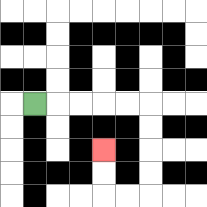{'start': '[1, 4]', 'end': '[4, 6]', 'path_directions': 'R,R,R,R,R,D,D,D,D,L,L,U,U', 'path_coordinates': '[[1, 4], [2, 4], [3, 4], [4, 4], [5, 4], [6, 4], [6, 5], [6, 6], [6, 7], [6, 8], [5, 8], [4, 8], [4, 7], [4, 6]]'}